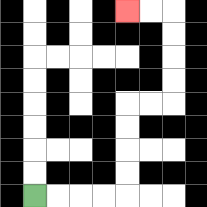{'start': '[1, 8]', 'end': '[5, 0]', 'path_directions': 'R,R,R,R,U,U,U,U,R,R,U,U,U,U,L,L', 'path_coordinates': '[[1, 8], [2, 8], [3, 8], [4, 8], [5, 8], [5, 7], [5, 6], [5, 5], [5, 4], [6, 4], [7, 4], [7, 3], [7, 2], [7, 1], [7, 0], [6, 0], [5, 0]]'}